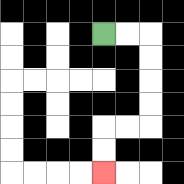{'start': '[4, 1]', 'end': '[4, 7]', 'path_directions': 'R,R,D,D,D,D,L,L,D,D', 'path_coordinates': '[[4, 1], [5, 1], [6, 1], [6, 2], [6, 3], [6, 4], [6, 5], [5, 5], [4, 5], [4, 6], [4, 7]]'}